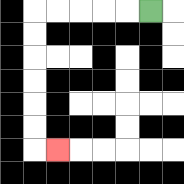{'start': '[6, 0]', 'end': '[2, 6]', 'path_directions': 'L,L,L,L,L,D,D,D,D,D,D,R', 'path_coordinates': '[[6, 0], [5, 0], [4, 0], [3, 0], [2, 0], [1, 0], [1, 1], [1, 2], [1, 3], [1, 4], [1, 5], [1, 6], [2, 6]]'}